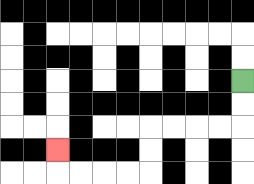{'start': '[10, 3]', 'end': '[2, 6]', 'path_directions': 'D,D,L,L,L,L,D,D,L,L,L,L,U', 'path_coordinates': '[[10, 3], [10, 4], [10, 5], [9, 5], [8, 5], [7, 5], [6, 5], [6, 6], [6, 7], [5, 7], [4, 7], [3, 7], [2, 7], [2, 6]]'}